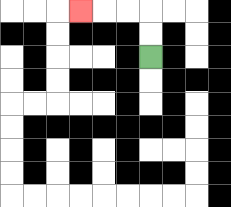{'start': '[6, 2]', 'end': '[3, 0]', 'path_directions': 'U,U,L,L,L', 'path_coordinates': '[[6, 2], [6, 1], [6, 0], [5, 0], [4, 0], [3, 0]]'}